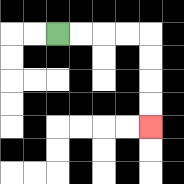{'start': '[2, 1]', 'end': '[6, 5]', 'path_directions': 'R,R,R,R,D,D,D,D', 'path_coordinates': '[[2, 1], [3, 1], [4, 1], [5, 1], [6, 1], [6, 2], [6, 3], [6, 4], [6, 5]]'}